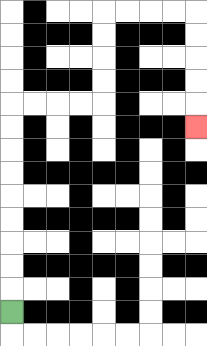{'start': '[0, 13]', 'end': '[8, 5]', 'path_directions': 'U,U,U,U,U,U,U,U,U,R,R,R,R,U,U,U,U,R,R,R,R,D,D,D,D,D', 'path_coordinates': '[[0, 13], [0, 12], [0, 11], [0, 10], [0, 9], [0, 8], [0, 7], [0, 6], [0, 5], [0, 4], [1, 4], [2, 4], [3, 4], [4, 4], [4, 3], [4, 2], [4, 1], [4, 0], [5, 0], [6, 0], [7, 0], [8, 0], [8, 1], [8, 2], [8, 3], [8, 4], [8, 5]]'}